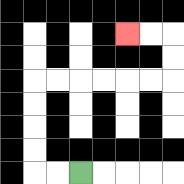{'start': '[3, 7]', 'end': '[5, 1]', 'path_directions': 'L,L,U,U,U,U,R,R,R,R,R,R,U,U,L,L', 'path_coordinates': '[[3, 7], [2, 7], [1, 7], [1, 6], [1, 5], [1, 4], [1, 3], [2, 3], [3, 3], [4, 3], [5, 3], [6, 3], [7, 3], [7, 2], [7, 1], [6, 1], [5, 1]]'}